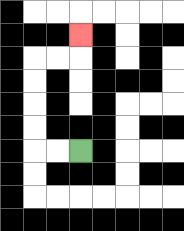{'start': '[3, 6]', 'end': '[3, 1]', 'path_directions': 'L,L,U,U,U,U,R,R,U', 'path_coordinates': '[[3, 6], [2, 6], [1, 6], [1, 5], [1, 4], [1, 3], [1, 2], [2, 2], [3, 2], [3, 1]]'}